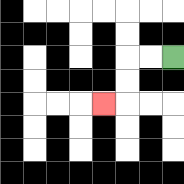{'start': '[7, 2]', 'end': '[4, 4]', 'path_directions': 'L,L,D,D,L', 'path_coordinates': '[[7, 2], [6, 2], [5, 2], [5, 3], [5, 4], [4, 4]]'}